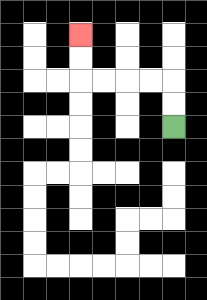{'start': '[7, 5]', 'end': '[3, 1]', 'path_directions': 'U,U,L,L,L,L,U,U', 'path_coordinates': '[[7, 5], [7, 4], [7, 3], [6, 3], [5, 3], [4, 3], [3, 3], [3, 2], [3, 1]]'}